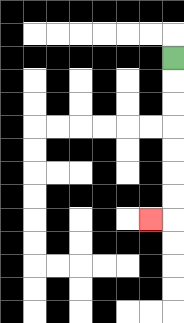{'start': '[7, 2]', 'end': '[6, 9]', 'path_directions': 'D,D,D,D,D,D,D,L', 'path_coordinates': '[[7, 2], [7, 3], [7, 4], [7, 5], [7, 6], [7, 7], [7, 8], [7, 9], [6, 9]]'}